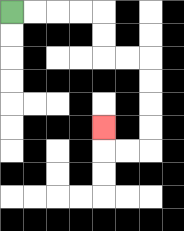{'start': '[0, 0]', 'end': '[4, 5]', 'path_directions': 'R,R,R,R,D,D,R,R,D,D,D,D,L,L,U', 'path_coordinates': '[[0, 0], [1, 0], [2, 0], [3, 0], [4, 0], [4, 1], [4, 2], [5, 2], [6, 2], [6, 3], [6, 4], [6, 5], [6, 6], [5, 6], [4, 6], [4, 5]]'}